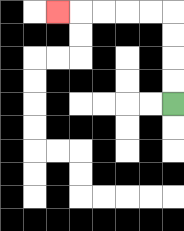{'start': '[7, 4]', 'end': '[2, 0]', 'path_directions': 'U,U,U,U,L,L,L,L,L', 'path_coordinates': '[[7, 4], [7, 3], [7, 2], [7, 1], [7, 0], [6, 0], [5, 0], [4, 0], [3, 0], [2, 0]]'}